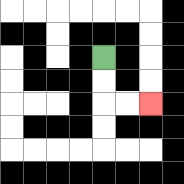{'start': '[4, 2]', 'end': '[6, 4]', 'path_directions': 'D,D,R,R', 'path_coordinates': '[[4, 2], [4, 3], [4, 4], [5, 4], [6, 4]]'}